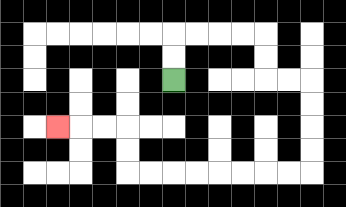{'start': '[7, 3]', 'end': '[2, 5]', 'path_directions': 'U,U,R,R,R,R,D,D,R,R,D,D,D,D,L,L,L,L,L,L,L,L,U,U,L,L,L', 'path_coordinates': '[[7, 3], [7, 2], [7, 1], [8, 1], [9, 1], [10, 1], [11, 1], [11, 2], [11, 3], [12, 3], [13, 3], [13, 4], [13, 5], [13, 6], [13, 7], [12, 7], [11, 7], [10, 7], [9, 7], [8, 7], [7, 7], [6, 7], [5, 7], [5, 6], [5, 5], [4, 5], [3, 5], [2, 5]]'}